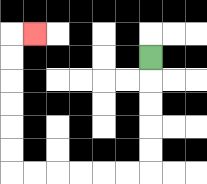{'start': '[6, 2]', 'end': '[1, 1]', 'path_directions': 'D,D,D,D,D,L,L,L,L,L,L,U,U,U,U,U,U,R', 'path_coordinates': '[[6, 2], [6, 3], [6, 4], [6, 5], [6, 6], [6, 7], [5, 7], [4, 7], [3, 7], [2, 7], [1, 7], [0, 7], [0, 6], [0, 5], [0, 4], [0, 3], [0, 2], [0, 1], [1, 1]]'}